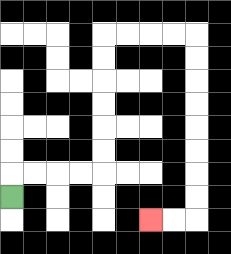{'start': '[0, 8]', 'end': '[6, 9]', 'path_directions': 'U,R,R,R,R,U,U,U,U,U,U,R,R,R,R,D,D,D,D,D,D,D,D,L,L', 'path_coordinates': '[[0, 8], [0, 7], [1, 7], [2, 7], [3, 7], [4, 7], [4, 6], [4, 5], [4, 4], [4, 3], [4, 2], [4, 1], [5, 1], [6, 1], [7, 1], [8, 1], [8, 2], [8, 3], [8, 4], [8, 5], [8, 6], [8, 7], [8, 8], [8, 9], [7, 9], [6, 9]]'}